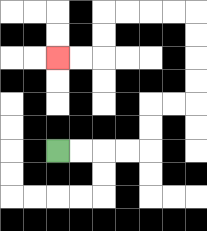{'start': '[2, 6]', 'end': '[2, 2]', 'path_directions': 'R,R,R,R,U,U,R,R,U,U,U,U,L,L,L,L,D,D,L,L', 'path_coordinates': '[[2, 6], [3, 6], [4, 6], [5, 6], [6, 6], [6, 5], [6, 4], [7, 4], [8, 4], [8, 3], [8, 2], [8, 1], [8, 0], [7, 0], [6, 0], [5, 0], [4, 0], [4, 1], [4, 2], [3, 2], [2, 2]]'}